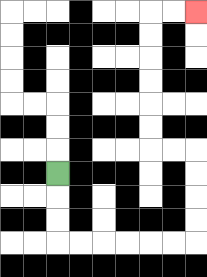{'start': '[2, 7]', 'end': '[8, 0]', 'path_directions': 'D,D,D,R,R,R,R,R,R,U,U,U,U,L,L,U,U,U,U,U,U,R,R', 'path_coordinates': '[[2, 7], [2, 8], [2, 9], [2, 10], [3, 10], [4, 10], [5, 10], [6, 10], [7, 10], [8, 10], [8, 9], [8, 8], [8, 7], [8, 6], [7, 6], [6, 6], [6, 5], [6, 4], [6, 3], [6, 2], [6, 1], [6, 0], [7, 0], [8, 0]]'}